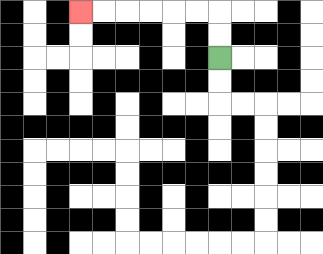{'start': '[9, 2]', 'end': '[3, 0]', 'path_directions': 'U,U,L,L,L,L,L,L', 'path_coordinates': '[[9, 2], [9, 1], [9, 0], [8, 0], [7, 0], [6, 0], [5, 0], [4, 0], [3, 0]]'}